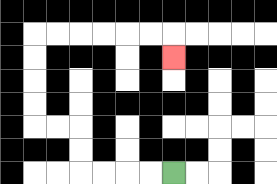{'start': '[7, 7]', 'end': '[7, 2]', 'path_directions': 'L,L,L,L,U,U,L,L,U,U,U,U,R,R,R,R,R,R,D', 'path_coordinates': '[[7, 7], [6, 7], [5, 7], [4, 7], [3, 7], [3, 6], [3, 5], [2, 5], [1, 5], [1, 4], [1, 3], [1, 2], [1, 1], [2, 1], [3, 1], [4, 1], [5, 1], [6, 1], [7, 1], [7, 2]]'}